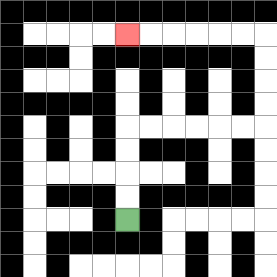{'start': '[5, 9]', 'end': '[5, 1]', 'path_directions': 'U,U,U,U,R,R,R,R,R,R,U,U,U,U,L,L,L,L,L,L', 'path_coordinates': '[[5, 9], [5, 8], [5, 7], [5, 6], [5, 5], [6, 5], [7, 5], [8, 5], [9, 5], [10, 5], [11, 5], [11, 4], [11, 3], [11, 2], [11, 1], [10, 1], [9, 1], [8, 1], [7, 1], [6, 1], [5, 1]]'}